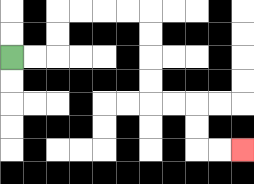{'start': '[0, 2]', 'end': '[10, 6]', 'path_directions': 'R,R,U,U,R,R,R,R,D,D,D,D,R,R,D,D,R,R', 'path_coordinates': '[[0, 2], [1, 2], [2, 2], [2, 1], [2, 0], [3, 0], [4, 0], [5, 0], [6, 0], [6, 1], [6, 2], [6, 3], [6, 4], [7, 4], [8, 4], [8, 5], [8, 6], [9, 6], [10, 6]]'}